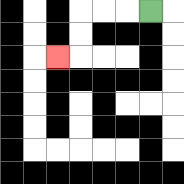{'start': '[6, 0]', 'end': '[2, 2]', 'path_directions': 'L,L,L,D,D,L', 'path_coordinates': '[[6, 0], [5, 0], [4, 0], [3, 0], [3, 1], [3, 2], [2, 2]]'}